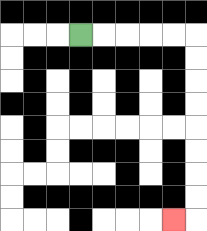{'start': '[3, 1]', 'end': '[7, 9]', 'path_directions': 'R,R,R,R,R,D,D,D,D,D,D,D,D,L', 'path_coordinates': '[[3, 1], [4, 1], [5, 1], [6, 1], [7, 1], [8, 1], [8, 2], [8, 3], [8, 4], [8, 5], [8, 6], [8, 7], [8, 8], [8, 9], [7, 9]]'}